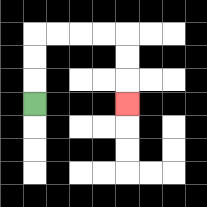{'start': '[1, 4]', 'end': '[5, 4]', 'path_directions': 'U,U,U,R,R,R,R,D,D,D', 'path_coordinates': '[[1, 4], [1, 3], [1, 2], [1, 1], [2, 1], [3, 1], [4, 1], [5, 1], [5, 2], [5, 3], [5, 4]]'}